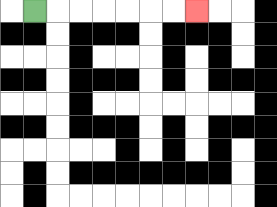{'start': '[1, 0]', 'end': '[8, 0]', 'path_directions': 'R,R,R,R,R,R,R', 'path_coordinates': '[[1, 0], [2, 0], [3, 0], [4, 0], [5, 0], [6, 0], [7, 0], [8, 0]]'}